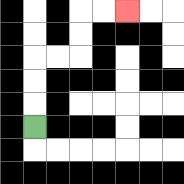{'start': '[1, 5]', 'end': '[5, 0]', 'path_directions': 'U,U,U,R,R,U,U,R,R', 'path_coordinates': '[[1, 5], [1, 4], [1, 3], [1, 2], [2, 2], [3, 2], [3, 1], [3, 0], [4, 0], [5, 0]]'}